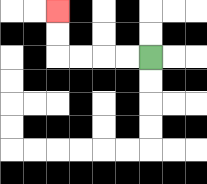{'start': '[6, 2]', 'end': '[2, 0]', 'path_directions': 'L,L,L,L,U,U', 'path_coordinates': '[[6, 2], [5, 2], [4, 2], [3, 2], [2, 2], [2, 1], [2, 0]]'}